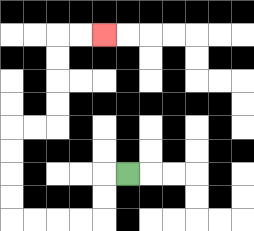{'start': '[5, 7]', 'end': '[4, 1]', 'path_directions': 'L,D,D,L,L,L,L,U,U,U,U,R,R,U,U,U,U,R,R', 'path_coordinates': '[[5, 7], [4, 7], [4, 8], [4, 9], [3, 9], [2, 9], [1, 9], [0, 9], [0, 8], [0, 7], [0, 6], [0, 5], [1, 5], [2, 5], [2, 4], [2, 3], [2, 2], [2, 1], [3, 1], [4, 1]]'}